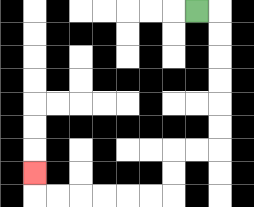{'start': '[8, 0]', 'end': '[1, 7]', 'path_directions': 'R,D,D,D,D,D,D,L,L,D,D,L,L,L,L,L,L,U', 'path_coordinates': '[[8, 0], [9, 0], [9, 1], [9, 2], [9, 3], [9, 4], [9, 5], [9, 6], [8, 6], [7, 6], [7, 7], [7, 8], [6, 8], [5, 8], [4, 8], [3, 8], [2, 8], [1, 8], [1, 7]]'}